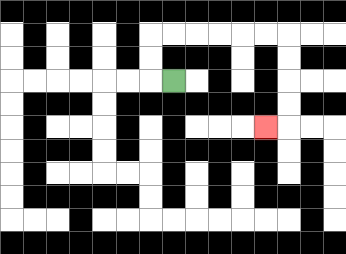{'start': '[7, 3]', 'end': '[11, 5]', 'path_directions': 'L,U,U,R,R,R,R,R,R,D,D,D,D,L', 'path_coordinates': '[[7, 3], [6, 3], [6, 2], [6, 1], [7, 1], [8, 1], [9, 1], [10, 1], [11, 1], [12, 1], [12, 2], [12, 3], [12, 4], [12, 5], [11, 5]]'}